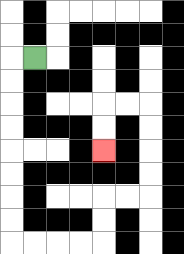{'start': '[1, 2]', 'end': '[4, 6]', 'path_directions': 'L,D,D,D,D,D,D,D,D,R,R,R,R,U,U,R,R,U,U,U,U,L,L,D,D', 'path_coordinates': '[[1, 2], [0, 2], [0, 3], [0, 4], [0, 5], [0, 6], [0, 7], [0, 8], [0, 9], [0, 10], [1, 10], [2, 10], [3, 10], [4, 10], [4, 9], [4, 8], [5, 8], [6, 8], [6, 7], [6, 6], [6, 5], [6, 4], [5, 4], [4, 4], [4, 5], [4, 6]]'}